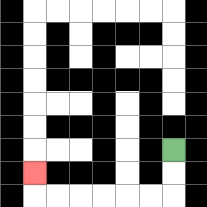{'start': '[7, 6]', 'end': '[1, 7]', 'path_directions': 'D,D,L,L,L,L,L,L,U', 'path_coordinates': '[[7, 6], [7, 7], [7, 8], [6, 8], [5, 8], [4, 8], [3, 8], [2, 8], [1, 8], [1, 7]]'}